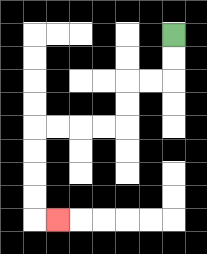{'start': '[7, 1]', 'end': '[2, 9]', 'path_directions': 'D,D,L,L,D,D,L,L,L,L,D,D,D,D,R', 'path_coordinates': '[[7, 1], [7, 2], [7, 3], [6, 3], [5, 3], [5, 4], [5, 5], [4, 5], [3, 5], [2, 5], [1, 5], [1, 6], [1, 7], [1, 8], [1, 9], [2, 9]]'}